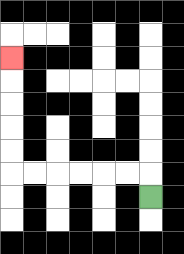{'start': '[6, 8]', 'end': '[0, 2]', 'path_directions': 'U,L,L,L,L,L,L,U,U,U,U,U', 'path_coordinates': '[[6, 8], [6, 7], [5, 7], [4, 7], [3, 7], [2, 7], [1, 7], [0, 7], [0, 6], [0, 5], [0, 4], [0, 3], [0, 2]]'}